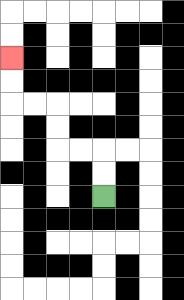{'start': '[4, 8]', 'end': '[0, 2]', 'path_directions': 'U,U,L,L,U,U,L,L,U,U', 'path_coordinates': '[[4, 8], [4, 7], [4, 6], [3, 6], [2, 6], [2, 5], [2, 4], [1, 4], [0, 4], [0, 3], [0, 2]]'}